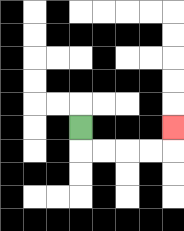{'start': '[3, 5]', 'end': '[7, 5]', 'path_directions': 'D,R,R,R,R,U', 'path_coordinates': '[[3, 5], [3, 6], [4, 6], [5, 6], [6, 6], [7, 6], [7, 5]]'}